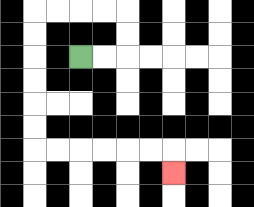{'start': '[3, 2]', 'end': '[7, 7]', 'path_directions': 'R,R,U,U,L,L,L,L,D,D,D,D,D,D,R,R,R,R,R,R,D', 'path_coordinates': '[[3, 2], [4, 2], [5, 2], [5, 1], [5, 0], [4, 0], [3, 0], [2, 0], [1, 0], [1, 1], [1, 2], [1, 3], [1, 4], [1, 5], [1, 6], [2, 6], [3, 6], [4, 6], [5, 6], [6, 6], [7, 6], [7, 7]]'}